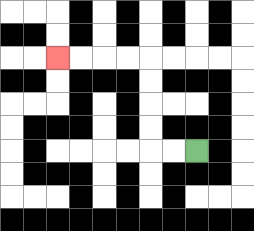{'start': '[8, 6]', 'end': '[2, 2]', 'path_directions': 'L,L,U,U,U,U,L,L,L,L', 'path_coordinates': '[[8, 6], [7, 6], [6, 6], [6, 5], [6, 4], [6, 3], [6, 2], [5, 2], [4, 2], [3, 2], [2, 2]]'}